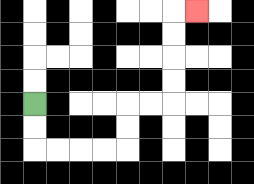{'start': '[1, 4]', 'end': '[8, 0]', 'path_directions': 'D,D,R,R,R,R,U,U,R,R,U,U,U,U,R', 'path_coordinates': '[[1, 4], [1, 5], [1, 6], [2, 6], [3, 6], [4, 6], [5, 6], [5, 5], [5, 4], [6, 4], [7, 4], [7, 3], [7, 2], [7, 1], [7, 0], [8, 0]]'}